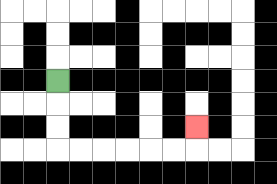{'start': '[2, 3]', 'end': '[8, 5]', 'path_directions': 'D,D,D,R,R,R,R,R,R,U', 'path_coordinates': '[[2, 3], [2, 4], [2, 5], [2, 6], [3, 6], [4, 6], [5, 6], [6, 6], [7, 6], [8, 6], [8, 5]]'}